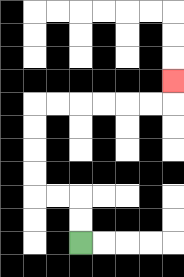{'start': '[3, 10]', 'end': '[7, 3]', 'path_directions': 'U,U,L,L,U,U,U,U,R,R,R,R,R,R,U', 'path_coordinates': '[[3, 10], [3, 9], [3, 8], [2, 8], [1, 8], [1, 7], [1, 6], [1, 5], [1, 4], [2, 4], [3, 4], [4, 4], [5, 4], [6, 4], [7, 4], [7, 3]]'}